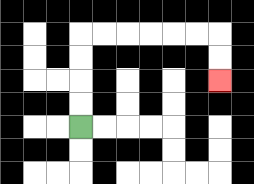{'start': '[3, 5]', 'end': '[9, 3]', 'path_directions': 'U,U,U,U,R,R,R,R,R,R,D,D', 'path_coordinates': '[[3, 5], [3, 4], [3, 3], [3, 2], [3, 1], [4, 1], [5, 1], [6, 1], [7, 1], [8, 1], [9, 1], [9, 2], [9, 3]]'}